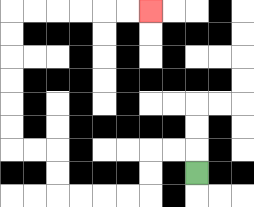{'start': '[8, 7]', 'end': '[6, 0]', 'path_directions': 'U,L,L,D,D,L,L,L,L,U,U,L,L,U,U,U,U,U,U,R,R,R,R,R,R', 'path_coordinates': '[[8, 7], [8, 6], [7, 6], [6, 6], [6, 7], [6, 8], [5, 8], [4, 8], [3, 8], [2, 8], [2, 7], [2, 6], [1, 6], [0, 6], [0, 5], [0, 4], [0, 3], [0, 2], [0, 1], [0, 0], [1, 0], [2, 0], [3, 0], [4, 0], [5, 0], [6, 0]]'}